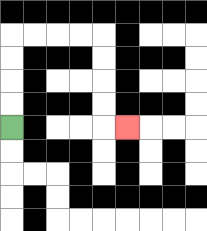{'start': '[0, 5]', 'end': '[5, 5]', 'path_directions': 'U,U,U,U,R,R,R,R,D,D,D,D,R', 'path_coordinates': '[[0, 5], [0, 4], [0, 3], [0, 2], [0, 1], [1, 1], [2, 1], [3, 1], [4, 1], [4, 2], [4, 3], [4, 4], [4, 5], [5, 5]]'}